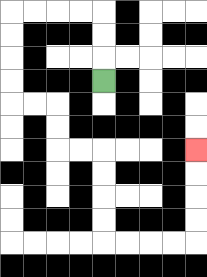{'start': '[4, 3]', 'end': '[8, 6]', 'path_directions': 'U,U,U,L,L,L,L,D,D,D,D,R,R,D,D,R,R,D,D,D,D,R,R,R,R,U,U,U,U', 'path_coordinates': '[[4, 3], [4, 2], [4, 1], [4, 0], [3, 0], [2, 0], [1, 0], [0, 0], [0, 1], [0, 2], [0, 3], [0, 4], [1, 4], [2, 4], [2, 5], [2, 6], [3, 6], [4, 6], [4, 7], [4, 8], [4, 9], [4, 10], [5, 10], [6, 10], [7, 10], [8, 10], [8, 9], [8, 8], [8, 7], [8, 6]]'}